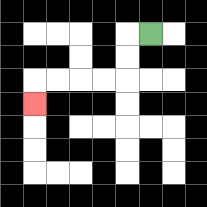{'start': '[6, 1]', 'end': '[1, 4]', 'path_directions': 'L,D,D,L,L,L,L,D', 'path_coordinates': '[[6, 1], [5, 1], [5, 2], [5, 3], [4, 3], [3, 3], [2, 3], [1, 3], [1, 4]]'}